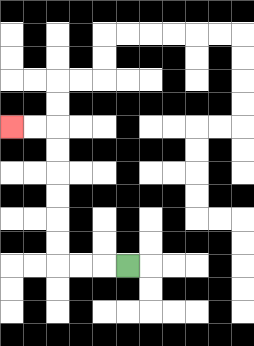{'start': '[5, 11]', 'end': '[0, 5]', 'path_directions': 'L,L,L,U,U,U,U,U,U,L,L', 'path_coordinates': '[[5, 11], [4, 11], [3, 11], [2, 11], [2, 10], [2, 9], [2, 8], [2, 7], [2, 6], [2, 5], [1, 5], [0, 5]]'}